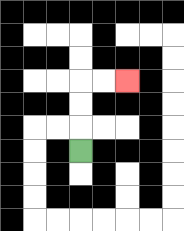{'start': '[3, 6]', 'end': '[5, 3]', 'path_directions': 'U,U,U,R,R', 'path_coordinates': '[[3, 6], [3, 5], [3, 4], [3, 3], [4, 3], [5, 3]]'}